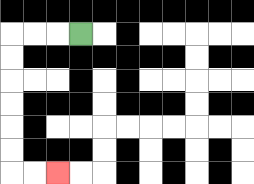{'start': '[3, 1]', 'end': '[2, 7]', 'path_directions': 'L,L,L,D,D,D,D,D,D,R,R', 'path_coordinates': '[[3, 1], [2, 1], [1, 1], [0, 1], [0, 2], [0, 3], [0, 4], [0, 5], [0, 6], [0, 7], [1, 7], [2, 7]]'}